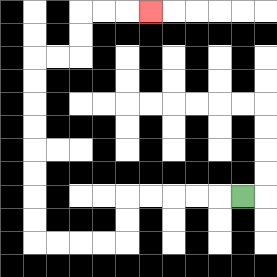{'start': '[10, 8]', 'end': '[6, 0]', 'path_directions': 'L,L,L,L,L,D,D,L,L,L,L,U,U,U,U,U,U,U,U,R,R,U,U,R,R,R', 'path_coordinates': '[[10, 8], [9, 8], [8, 8], [7, 8], [6, 8], [5, 8], [5, 9], [5, 10], [4, 10], [3, 10], [2, 10], [1, 10], [1, 9], [1, 8], [1, 7], [1, 6], [1, 5], [1, 4], [1, 3], [1, 2], [2, 2], [3, 2], [3, 1], [3, 0], [4, 0], [5, 0], [6, 0]]'}